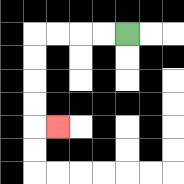{'start': '[5, 1]', 'end': '[2, 5]', 'path_directions': 'L,L,L,L,D,D,D,D,R', 'path_coordinates': '[[5, 1], [4, 1], [3, 1], [2, 1], [1, 1], [1, 2], [1, 3], [1, 4], [1, 5], [2, 5]]'}